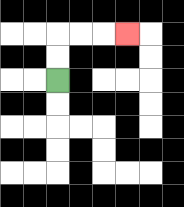{'start': '[2, 3]', 'end': '[5, 1]', 'path_directions': 'U,U,R,R,R', 'path_coordinates': '[[2, 3], [2, 2], [2, 1], [3, 1], [4, 1], [5, 1]]'}